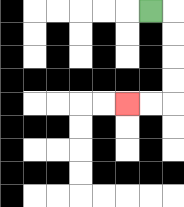{'start': '[6, 0]', 'end': '[5, 4]', 'path_directions': 'R,D,D,D,D,L,L', 'path_coordinates': '[[6, 0], [7, 0], [7, 1], [7, 2], [7, 3], [7, 4], [6, 4], [5, 4]]'}